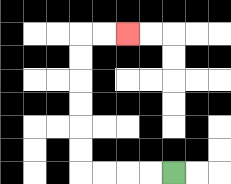{'start': '[7, 7]', 'end': '[5, 1]', 'path_directions': 'L,L,L,L,U,U,U,U,U,U,R,R', 'path_coordinates': '[[7, 7], [6, 7], [5, 7], [4, 7], [3, 7], [3, 6], [3, 5], [3, 4], [3, 3], [3, 2], [3, 1], [4, 1], [5, 1]]'}